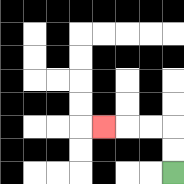{'start': '[7, 7]', 'end': '[4, 5]', 'path_directions': 'U,U,L,L,L', 'path_coordinates': '[[7, 7], [7, 6], [7, 5], [6, 5], [5, 5], [4, 5]]'}